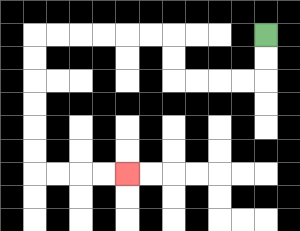{'start': '[11, 1]', 'end': '[5, 7]', 'path_directions': 'D,D,L,L,L,L,U,U,L,L,L,L,L,L,D,D,D,D,D,D,R,R,R,R', 'path_coordinates': '[[11, 1], [11, 2], [11, 3], [10, 3], [9, 3], [8, 3], [7, 3], [7, 2], [7, 1], [6, 1], [5, 1], [4, 1], [3, 1], [2, 1], [1, 1], [1, 2], [1, 3], [1, 4], [1, 5], [1, 6], [1, 7], [2, 7], [3, 7], [4, 7], [5, 7]]'}